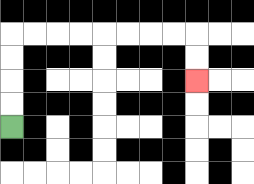{'start': '[0, 5]', 'end': '[8, 3]', 'path_directions': 'U,U,U,U,R,R,R,R,R,R,R,R,D,D', 'path_coordinates': '[[0, 5], [0, 4], [0, 3], [0, 2], [0, 1], [1, 1], [2, 1], [3, 1], [4, 1], [5, 1], [6, 1], [7, 1], [8, 1], [8, 2], [8, 3]]'}